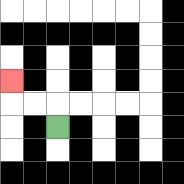{'start': '[2, 5]', 'end': '[0, 3]', 'path_directions': 'U,L,L,U', 'path_coordinates': '[[2, 5], [2, 4], [1, 4], [0, 4], [0, 3]]'}